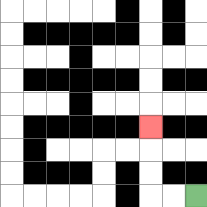{'start': '[8, 8]', 'end': '[6, 5]', 'path_directions': 'L,L,U,U,U', 'path_coordinates': '[[8, 8], [7, 8], [6, 8], [6, 7], [6, 6], [6, 5]]'}